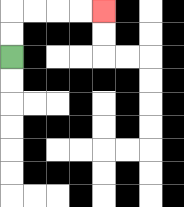{'start': '[0, 2]', 'end': '[4, 0]', 'path_directions': 'U,U,R,R,R,R', 'path_coordinates': '[[0, 2], [0, 1], [0, 0], [1, 0], [2, 0], [3, 0], [4, 0]]'}